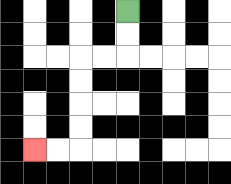{'start': '[5, 0]', 'end': '[1, 6]', 'path_directions': 'D,D,L,L,D,D,D,D,L,L', 'path_coordinates': '[[5, 0], [5, 1], [5, 2], [4, 2], [3, 2], [3, 3], [3, 4], [3, 5], [3, 6], [2, 6], [1, 6]]'}